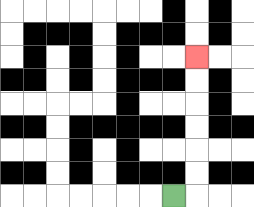{'start': '[7, 8]', 'end': '[8, 2]', 'path_directions': 'R,U,U,U,U,U,U', 'path_coordinates': '[[7, 8], [8, 8], [8, 7], [8, 6], [8, 5], [8, 4], [8, 3], [8, 2]]'}